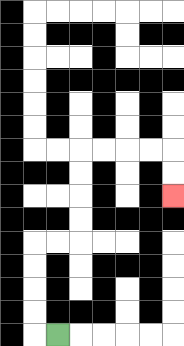{'start': '[2, 14]', 'end': '[7, 8]', 'path_directions': 'L,U,U,U,U,R,R,U,U,U,U,R,R,R,R,D,D', 'path_coordinates': '[[2, 14], [1, 14], [1, 13], [1, 12], [1, 11], [1, 10], [2, 10], [3, 10], [3, 9], [3, 8], [3, 7], [3, 6], [4, 6], [5, 6], [6, 6], [7, 6], [7, 7], [7, 8]]'}